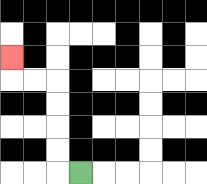{'start': '[3, 7]', 'end': '[0, 2]', 'path_directions': 'L,U,U,U,U,L,L,U', 'path_coordinates': '[[3, 7], [2, 7], [2, 6], [2, 5], [2, 4], [2, 3], [1, 3], [0, 3], [0, 2]]'}